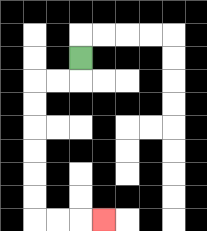{'start': '[3, 2]', 'end': '[4, 9]', 'path_directions': 'D,L,L,D,D,D,D,D,D,R,R,R', 'path_coordinates': '[[3, 2], [3, 3], [2, 3], [1, 3], [1, 4], [1, 5], [1, 6], [1, 7], [1, 8], [1, 9], [2, 9], [3, 9], [4, 9]]'}